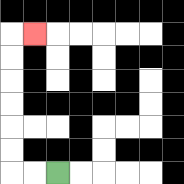{'start': '[2, 7]', 'end': '[1, 1]', 'path_directions': 'L,L,U,U,U,U,U,U,R', 'path_coordinates': '[[2, 7], [1, 7], [0, 7], [0, 6], [0, 5], [0, 4], [0, 3], [0, 2], [0, 1], [1, 1]]'}